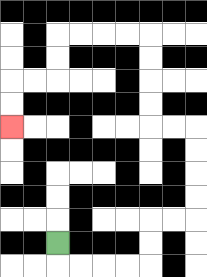{'start': '[2, 10]', 'end': '[0, 5]', 'path_directions': 'D,R,R,R,R,U,U,R,R,U,U,U,U,L,L,U,U,U,U,L,L,L,L,D,D,L,L,D,D', 'path_coordinates': '[[2, 10], [2, 11], [3, 11], [4, 11], [5, 11], [6, 11], [6, 10], [6, 9], [7, 9], [8, 9], [8, 8], [8, 7], [8, 6], [8, 5], [7, 5], [6, 5], [6, 4], [6, 3], [6, 2], [6, 1], [5, 1], [4, 1], [3, 1], [2, 1], [2, 2], [2, 3], [1, 3], [0, 3], [0, 4], [0, 5]]'}